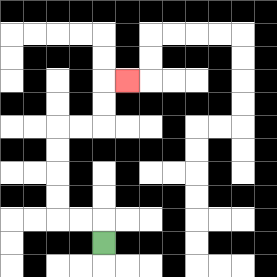{'start': '[4, 10]', 'end': '[5, 3]', 'path_directions': 'U,L,L,U,U,U,U,R,R,U,U,R', 'path_coordinates': '[[4, 10], [4, 9], [3, 9], [2, 9], [2, 8], [2, 7], [2, 6], [2, 5], [3, 5], [4, 5], [4, 4], [4, 3], [5, 3]]'}